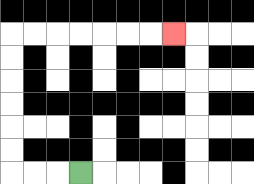{'start': '[3, 7]', 'end': '[7, 1]', 'path_directions': 'L,L,L,U,U,U,U,U,U,R,R,R,R,R,R,R', 'path_coordinates': '[[3, 7], [2, 7], [1, 7], [0, 7], [0, 6], [0, 5], [0, 4], [0, 3], [0, 2], [0, 1], [1, 1], [2, 1], [3, 1], [4, 1], [5, 1], [6, 1], [7, 1]]'}